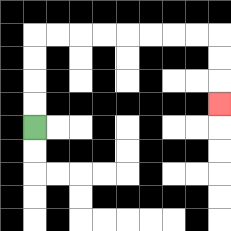{'start': '[1, 5]', 'end': '[9, 4]', 'path_directions': 'U,U,U,U,R,R,R,R,R,R,R,R,D,D,D', 'path_coordinates': '[[1, 5], [1, 4], [1, 3], [1, 2], [1, 1], [2, 1], [3, 1], [4, 1], [5, 1], [6, 1], [7, 1], [8, 1], [9, 1], [9, 2], [9, 3], [9, 4]]'}